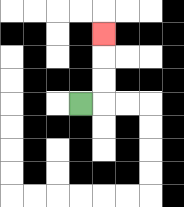{'start': '[3, 4]', 'end': '[4, 1]', 'path_directions': 'R,U,U,U', 'path_coordinates': '[[3, 4], [4, 4], [4, 3], [4, 2], [4, 1]]'}